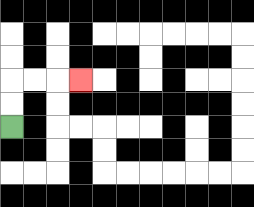{'start': '[0, 5]', 'end': '[3, 3]', 'path_directions': 'U,U,R,R,R', 'path_coordinates': '[[0, 5], [0, 4], [0, 3], [1, 3], [2, 3], [3, 3]]'}